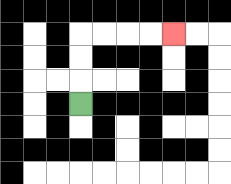{'start': '[3, 4]', 'end': '[7, 1]', 'path_directions': 'U,U,U,R,R,R,R', 'path_coordinates': '[[3, 4], [3, 3], [3, 2], [3, 1], [4, 1], [5, 1], [6, 1], [7, 1]]'}